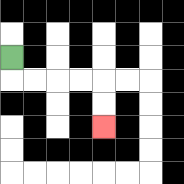{'start': '[0, 2]', 'end': '[4, 5]', 'path_directions': 'D,R,R,R,R,D,D', 'path_coordinates': '[[0, 2], [0, 3], [1, 3], [2, 3], [3, 3], [4, 3], [4, 4], [4, 5]]'}